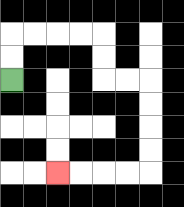{'start': '[0, 3]', 'end': '[2, 7]', 'path_directions': 'U,U,R,R,R,R,D,D,R,R,D,D,D,D,L,L,L,L', 'path_coordinates': '[[0, 3], [0, 2], [0, 1], [1, 1], [2, 1], [3, 1], [4, 1], [4, 2], [4, 3], [5, 3], [6, 3], [6, 4], [6, 5], [6, 6], [6, 7], [5, 7], [4, 7], [3, 7], [2, 7]]'}